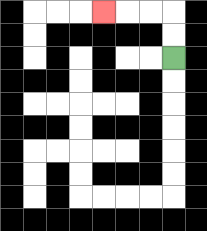{'start': '[7, 2]', 'end': '[4, 0]', 'path_directions': 'U,U,L,L,L', 'path_coordinates': '[[7, 2], [7, 1], [7, 0], [6, 0], [5, 0], [4, 0]]'}